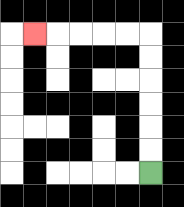{'start': '[6, 7]', 'end': '[1, 1]', 'path_directions': 'U,U,U,U,U,U,L,L,L,L,L', 'path_coordinates': '[[6, 7], [6, 6], [6, 5], [6, 4], [6, 3], [6, 2], [6, 1], [5, 1], [4, 1], [3, 1], [2, 1], [1, 1]]'}